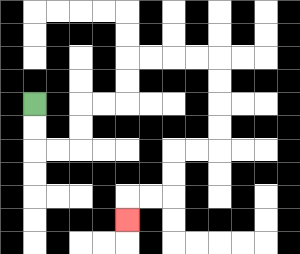{'start': '[1, 4]', 'end': '[5, 9]', 'path_directions': 'D,D,R,R,U,U,R,R,U,U,R,R,R,R,D,D,D,D,L,L,D,D,L,L,D', 'path_coordinates': '[[1, 4], [1, 5], [1, 6], [2, 6], [3, 6], [3, 5], [3, 4], [4, 4], [5, 4], [5, 3], [5, 2], [6, 2], [7, 2], [8, 2], [9, 2], [9, 3], [9, 4], [9, 5], [9, 6], [8, 6], [7, 6], [7, 7], [7, 8], [6, 8], [5, 8], [5, 9]]'}